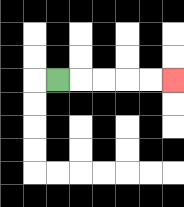{'start': '[2, 3]', 'end': '[7, 3]', 'path_directions': 'R,R,R,R,R', 'path_coordinates': '[[2, 3], [3, 3], [4, 3], [5, 3], [6, 3], [7, 3]]'}